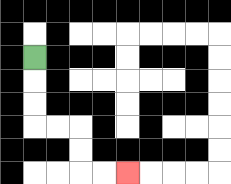{'start': '[1, 2]', 'end': '[5, 7]', 'path_directions': 'D,D,D,R,R,D,D,R,R', 'path_coordinates': '[[1, 2], [1, 3], [1, 4], [1, 5], [2, 5], [3, 5], [3, 6], [3, 7], [4, 7], [5, 7]]'}